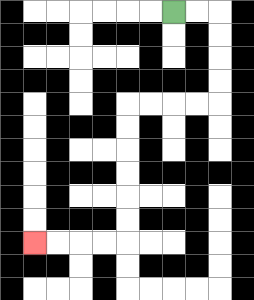{'start': '[7, 0]', 'end': '[1, 10]', 'path_directions': 'R,R,D,D,D,D,L,L,L,L,D,D,D,D,D,D,L,L,L,L', 'path_coordinates': '[[7, 0], [8, 0], [9, 0], [9, 1], [9, 2], [9, 3], [9, 4], [8, 4], [7, 4], [6, 4], [5, 4], [5, 5], [5, 6], [5, 7], [5, 8], [5, 9], [5, 10], [4, 10], [3, 10], [2, 10], [1, 10]]'}